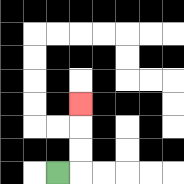{'start': '[2, 7]', 'end': '[3, 4]', 'path_directions': 'R,U,U,U', 'path_coordinates': '[[2, 7], [3, 7], [3, 6], [3, 5], [3, 4]]'}